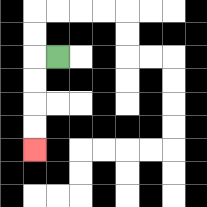{'start': '[2, 2]', 'end': '[1, 6]', 'path_directions': 'L,D,D,D,D', 'path_coordinates': '[[2, 2], [1, 2], [1, 3], [1, 4], [1, 5], [1, 6]]'}